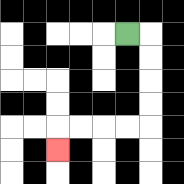{'start': '[5, 1]', 'end': '[2, 6]', 'path_directions': 'R,D,D,D,D,L,L,L,L,D', 'path_coordinates': '[[5, 1], [6, 1], [6, 2], [6, 3], [6, 4], [6, 5], [5, 5], [4, 5], [3, 5], [2, 5], [2, 6]]'}